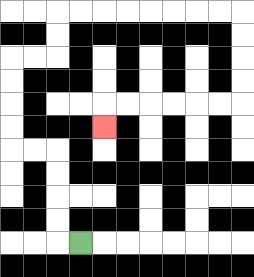{'start': '[3, 10]', 'end': '[4, 5]', 'path_directions': 'L,U,U,U,U,L,L,U,U,U,U,R,R,U,U,R,R,R,R,R,R,R,R,D,D,D,D,L,L,L,L,L,L,D', 'path_coordinates': '[[3, 10], [2, 10], [2, 9], [2, 8], [2, 7], [2, 6], [1, 6], [0, 6], [0, 5], [0, 4], [0, 3], [0, 2], [1, 2], [2, 2], [2, 1], [2, 0], [3, 0], [4, 0], [5, 0], [6, 0], [7, 0], [8, 0], [9, 0], [10, 0], [10, 1], [10, 2], [10, 3], [10, 4], [9, 4], [8, 4], [7, 4], [6, 4], [5, 4], [4, 4], [4, 5]]'}